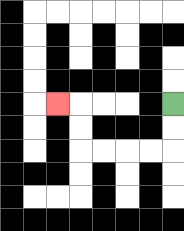{'start': '[7, 4]', 'end': '[2, 4]', 'path_directions': 'D,D,L,L,L,L,U,U,L', 'path_coordinates': '[[7, 4], [7, 5], [7, 6], [6, 6], [5, 6], [4, 6], [3, 6], [3, 5], [3, 4], [2, 4]]'}